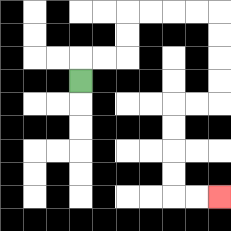{'start': '[3, 3]', 'end': '[9, 8]', 'path_directions': 'U,R,R,U,U,R,R,R,R,D,D,D,D,L,L,D,D,D,D,R,R', 'path_coordinates': '[[3, 3], [3, 2], [4, 2], [5, 2], [5, 1], [5, 0], [6, 0], [7, 0], [8, 0], [9, 0], [9, 1], [9, 2], [9, 3], [9, 4], [8, 4], [7, 4], [7, 5], [7, 6], [7, 7], [7, 8], [8, 8], [9, 8]]'}